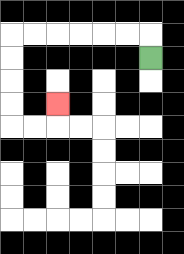{'start': '[6, 2]', 'end': '[2, 4]', 'path_directions': 'U,L,L,L,L,L,L,D,D,D,D,R,R,U', 'path_coordinates': '[[6, 2], [6, 1], [5, 1], [4, 1], [3, 1], [2, 1], [1, 1], [0, 1], [0, 2], [0, 3], [0, 4], [0, 5], [1, 5], [2, 5], [2, 4]]'}